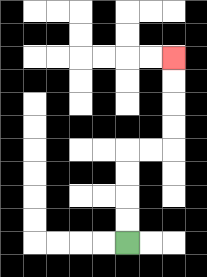{'start': '[5, 10]', 'end': '[7, 2]', 'path_directions': 'U,U,U,U,R,R,U,U,U,U', 'path_coordinates': '[[5, 10], [5, 9], [5, 8], [5, 7], [5, 6], [6, 6], [7, 6], [7, 5], [7, 4], [7, 3], [7, 2]]'}